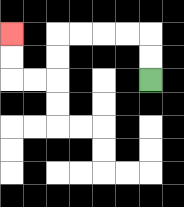{'start': '[6, 3]', 'end': '[0, 1]', 'path_directions': 'U,U,L,L,L,L,D,D,L,L,U,U', 'path_coordinates': '[[6, 3], [6, 2], [6, 1], [5, 1], [4, 1], [3, 1], [2, 1], [2, 2], [2, 3], [1, 3], [0, 3], [0, 2], [0, 1]]'}